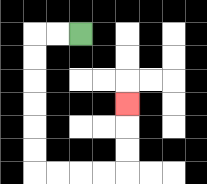{'start': '[3, 1]', 'end': '[5, 4]', 'path_directions': 'L,L,D,D,D,D,D,D,R,R,R,R,U,U,U', 'path_coordinates': '[[3, 1], [2, 1], [1, 1], [1, 2], [1, 3], [1, 4], [1, 5], [1, 6], [1, 7], [2, 7], [3, 7], [4, 7], [5, 7], [5, 6], [5, 5], [5, 4]]'}